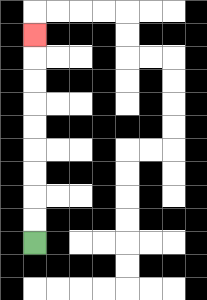{'start': '[1, 10]', 'end': '[1, 1]', 'path_directions': 'U,U,U,U,U,U,U,U,U', 'path_coordinates': '[[1, 10], [1, 9], [1, 8], [1, 7], [1, 6], [1, 5], [1, 4], [1, 3], [1, 2], [1, 1]]'}